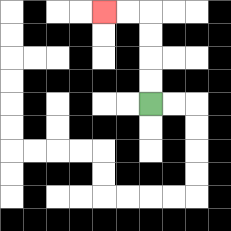{'start': '[6, 4]', 'end': '[4, 0]', 'path_directions': 'U,U,U,U,L,L', 'path_coordinates': '[[6, 4], [6, 3], [6, 2], [6, 1], [6, 0], [5, 0], [4, 0]]'}